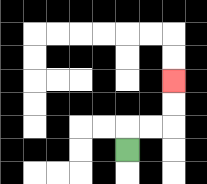{'start': '[5, 6]', 'end': '[7, 3]', 'path_directions': 'U,R,R,U,U', 'path_coordinates': '[[5, 6], [5, 5], [6, 5], [7, 5], [7, 4], [7, 3]]'}